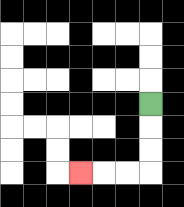{'start': '[6, 4]', 'end': '[3, 7]', 'path_directions': 'D,D,D,L,L,L', 'path_coordinates': '[[6, 4], [6, 5], [6, 6], [6, 7], [5, 7], [4, 7], [3, 7]]'}